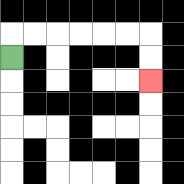{'start': '[0, 2]', 'end': '[6, 3]', 'path_directions': 'U,R,R,R,R,R,R,D,D', 'path_coordinates': '[[0, 2], [0, 1], [1, 1], [2, 1], [3, 1], [4, 1], [5, 1], [6, 1], [6, 2], [6, 3]]'}